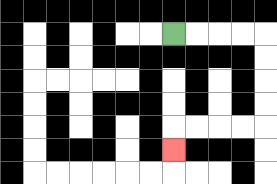{'start': '[7, 1]', 'end': '[7, 6]', 'path_directions': 'R,R,R,R,D,D,D,D,L,L,L,L,D', 'path_coordinates': '[[7, 1], [8, 1], [9, 1], [10, 1], [11, 1], [11, 2], [11, 3], [11, 4], [11, 5], [10, 5], [9, 5], [8, 5], [7, 5], [7, 6]]'}